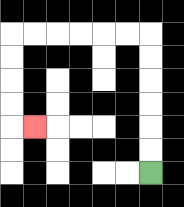{'start': '[6, 7]', 'end': '[1, 5]', 'path_directions': 'U,U,U,U,U,U,L,L,L,L,L,L,D,D,D,D,R', 'path_coordinates': '[[6, 7], [6, 6], [6, 5], [6, 4], [6, 3], [6, 2], [6, 1], [5, 1], [4, 1], [3, 1], [2, 1], [1, 1], [0, 1], [0, 2], [0, 3], [0, 4], [0, 5], [1, 5]]'}